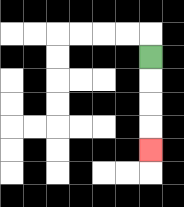{'start': '[6, 2]', 'end': '[6, 6]', 'path_directions': 'D,D,D,D', 'path_coordinates': '[[6, 2], [6, 3], [6, 4], [6, 5], [6, 6]]'}